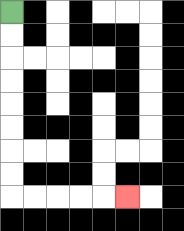{'start': '[0, 0]', 'end': '[5, 8]', 'path_directions': 'D,D,D,D,D,D,D,D,R,R,R,R,R', 'path_coordinates': '[[0, 0], [0, 1], [0, 2], [0, 3], [0, 4], [0, 5], [0, 6], [0, 7], [0, 8], [1, 8], [2, 8], [3, 8], [4, 8], [5, 8]]'}